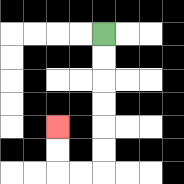{'start': '[4, 1]', 'end': '[2, 5]', 'path_directions': 'D,D,D,D,D,D,L,L,U,U', 'path_coordinates': '[[4, 1], [4, 2], [4, 3], [4, 4], [4, 5], [4, 6], [4, 7], [3, 7], [2, 7], [2, 6], [2, 5]]'}